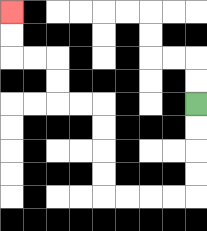{'start': '[8, 4]', 'end': '[0, 0]', 'path_directions': 'D,D,D,D,L,L,L,L,U,U,U,U,L,L,U,U,L,L,U,U', 'path_coordinates': '[[8, 4], [8, 5], [8, 6], [8, 7], [8, 8], [7, 8], [6, 8], [5, 8], [4, 8], [4, 7], [4, 6], [4, 5], [4, 4], [3, 4], [2, 4], [2, 3], [2, 2], [1, 2], [0, 2], [0, 1], [0, 0]]'}